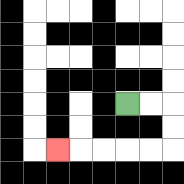{'start': '[5, 4]', 'end': '[2, 6]', 'path_directions': 'R,R,D,D,L,L,L,L,L', 'path_coordinates': '[[5, 4], [6, 4], [7, 4], [7, 5], [7, 6], [6, 6], [5, 6], [4, 6], [3, 6], [2, 6]]'}